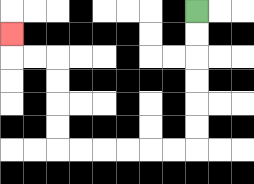{'start': '[8, 0]', 'end': '[0, 1]', 'path_directions': 'D,D,D,D,D,D,L,L,L,L,L,L,U,U,U,U,L,L,U', 'path_coordinates': '[[8, 0], [8, 1], [8, 2], [8, 3], [8, 4], [8, 5], [8, 6], [7, 6], [6, 6], [5, 6], [4, 6], [3, 6], [2, 6], [2, 5], [2, 4], [2, 3], [2, 2], [1, 2], [0, 2], [0, 1]]'}